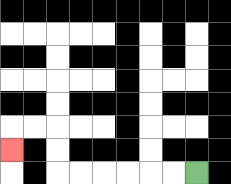{'start': '[8, 7]', 'end': '[0, 6]', 'path_directions': 'L,L,L,L,L,L,U,U,L,L,D', 'path_coordinates': '[[8, 7], [7, 7], [6, 7], [5, 7], [4, 7], [3, 7], [2, 7], [2, 6], [2, 5], [1, 5], [0, 5], [0, 6]]'}